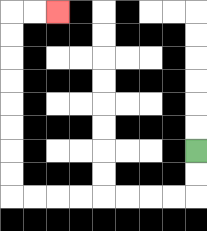{'start': '[8, 6]', 'end': '[2, 0]', 'path_directions': 'D,D,L,L,L,L,L,L,L,L,U,U,U,U,U,U,U,U,R,R', 'path_coordinates': '[[8, 6], [8, 7], [8, 8], [7, 8], [6, 8], [5, 8], [4, 8], [3, 8], [2, 8], [1, 8], [0, 8], [0, 7], [0, 6], [0, 5], [0, 4], [0, 3], [0, 2], [0, 1], [0, 0], [1, 0], [2, 0]]'}